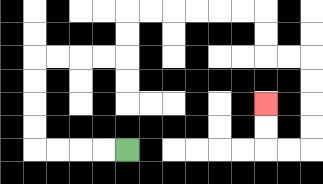{'start': '[5, 6]', 'end': '[11, 4]', 'path_directions': 'L,L,L,L,U,U,U,U,R,R,R,R,U,U,R,R,R,R,R,R,D,D,R,R,D,D,D,D,L,L,U,U', 'path_coordinates': '[[5, 6], [4, 6], [3, 6], [2, 6], [1, 6], [1, 5], [1, 4], [1, 3], [1, 2], [2, 2], [3, 2], [4, 2], [5, 2], [5, 1], [5, 0], [6, 0], [7, 0], [8, 0], [9, 0], [10, 0], [11, 0], [11, 1], [11, 2], [12, 2], [13, 2], [13, 3], [13, 4], [13, 5], [13, 6], [12, 6], [11, 6], [11, 5], [11, 4]]'}